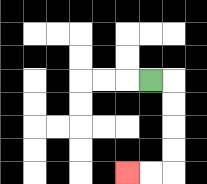{'start': '[6, 3]', 'end': '[5, 7]', 'path_directions': 'R,D,D,D,D,L,L', 'path_coordinates': '[[6, 3], [7, 3], [7, 4], [7, 5], [7, 6], [7, 7], [6, 7], [5, 7]]'}